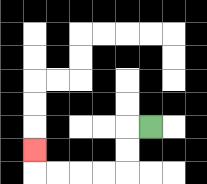{'start': '[6, 5]', 'end': '[1, 6]', 'path_directions': 'L,D,D,L,L,L,L,U', 'path_coordinates': '[[6, 5], [5, 5], [5, 6], [5, 7], [4, 7], [3, 7], [2, 7], [1, 7], [1, 6]]'}